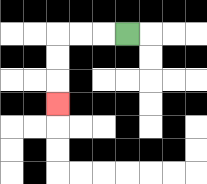{'start': '[5, 1]', 'end': '[2, 4]', 'path_directions': 'L,L,L,D,D,D', 'path_coordinates': '[[5, 1], [4, 1], [3, 1], [2, 1], [2, 2], [2, 3], [2, 4]]'}